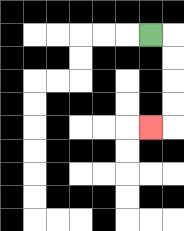{'start': '[6, 1]', 'end': '[6, 5]', 'path_directions': 'R,D,D,D,D,L', 'path_coordinates': '[[6, 1], [7, 1], [7, 2], [7, 3], [7, 4], [7, 5], [6, 5]]'}